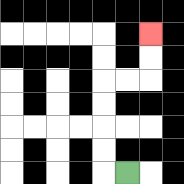{'start': '[5, 7]', 'end': '[6, 1]', 'path_directions': 'L,U,U,U,U,R,R,U,U', 'path_coordinates': '[[5, 7], [4, 7], [4, 6], [4, 5], [4, 4], [4, 3], [5, 3], [6, 3], [6, 2], [6, 1]]'}